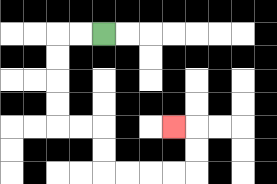{'start': '[4, 1]', 'end': '[7, 5]', 'path_directions': 'L,L,D,D,D,D,R,R,D,D,R,R,R,R,U,U,L', 'path_coordinates': '[[4, 1], [3, 1], [2, 1], [2, 2], [2, 3], [2, 4], [2, 5], [3, 5], [4, 5], [4, 6], [4, 7], [5, 7], [6, 7], [7, 7], [8, 7], [8, 6], [8, 5], [7, 5]]'}